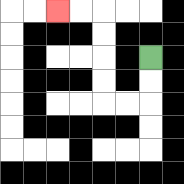{'start': '[6, 2]', 'end': '[2, 0]', 'path_directions': 'D,D,L,L,U,U,U,U,L,L', 'path_coordinates': '[[6, 2], [6, 3], [6, 4], [5, 4], [4, 4], [4, 3], [4, 2], [4, 1], [4, 0], [3, 0], [2, 0]]'}